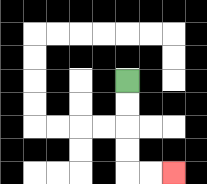{'start': '[5, 3]', 'end': '[7, 7]', 'path_directions': 'D,D,D,D,R,R', 'path_coordinates': '[[5, 3], [5, 4], [5, 5], [5, 6], [5, 7], [6, 7], [7, 7]]'}